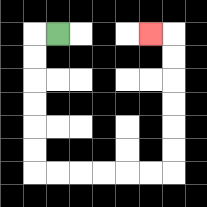{'start': '[2, 1]', 'end': '[6, 1]', 'path_directions': 'L,D,D,D,D,D,D,R,R,R,R,R,R,U,U,U,U,U,U,L', 'path_coordinates': '[[2, 1], [1, 1], [1, 2], [1, 3], [1, 4], [1, 5], [1, 6], [1, 7], [2, 7], [3, 7], [4, 7], [5, 7], [6, 7], [7, 7], [7, 6], [7, 5], [7, 4], [7, 3], [7, 2], [7, 1], [6, 1]]'}